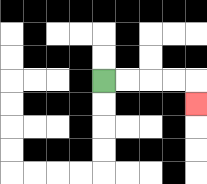{'start': '[4, 3]', 'end': '[8, 4]', 'path_directions': 'R,R,R,R,D', 'path_coordinates': '[[4, 3], [5, 3], [6, 3], [7, 3], [8, 3], [8, 4]]'}